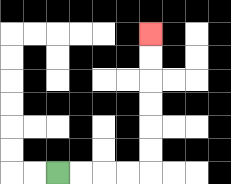{'start': '[2, 7]', 'end': '[6, 1]', 'path_directions': 'R,R,R,R,U,U,U,U,U,U', 'path_coordinates': '[[2, 7], [3, 7], [4, 7], [5, 7], [6, 7], [6, 6], [6, 5], [6, 4], [6, 3], [6, 2], [6, 1]]'}